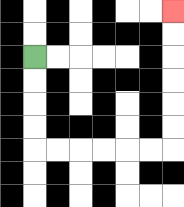{'start': '[1, 2]', 'end': '[7, 0]', 'path_directions': 'D,D,D,D,R,R,R,R,R,R,U,U,U,U,U,U', 'path_coordinates': '[[1, 2], [1, 3], [1, 4], [1, 5], [1, 6], [2, 6], [3, 6], [4, 6], [5, 6], [6, 6], [7, 6], [7, 5], [7, 4], [7, 3], [7, 2], [7, 1], [7, 0]]'}